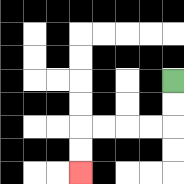{'start': '[7, 3]', 'end': '[3, 7]', 'path_directions': 'D,D,L,L,L,L,D,D', 'path_coordinates': '[[7, 3], [7, 4], [7, 5], [6, 5], [5, 5], [4, 5], [3, 5], [3, 6], [3, 7]]'}